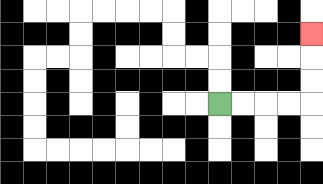{'start': '[9, 4]', 'end': '[13, 1]', 'path_directions': 'R,R,R,R,U,U,U', 'path_coordinates': '[[9, 4], [10, 4], [11, 4], [12, 4], [13, 4], [13, 3], [13, 2], [13, 1]]'}